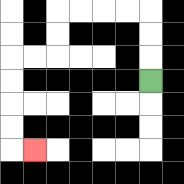{'start': '[6, 3]', 'end': '[1, 6]', 'path_directions': 'U,U,U,L,L,L,L,D,D,L,L,D,D,D,D,R', 'path_coordinates': '[[6, 3], [6, 2], [6, 1], [6, 0], [5, 0], [4, 0], [3, 0], [2, 0], [2, 1], [2, 2], [1, 2], [0, 2], [0, 3], [0, 4], [0, 5], [0, 6], [1, 6]]'}